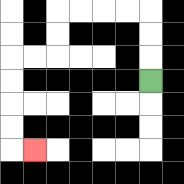{'start': '[6, 3]', 'end': '[1, 6]', 'path_directions': 'U,U,U,L,L,L,L,D,D,L,L,D,D,D,D,R', 'path_coordinates': '[[6, 3], [6, 2], [6, 1], [6, 0], [5, 0], [4, 0], [3, 0], [2, 0], [2, 1], [2, 2], [1, 2], [0, 2], [0, 3], [0, 4], [0, 5], [0, 6], [1, 6]]'}